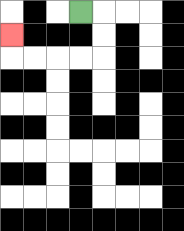{'start': '[3, 0]', 'end': '[0, 1]', 'path_directions': 'R,D,D,L,L,L,L,U', 'path_coordinates': '[[3, 0], [4, 0], [4, 1], [4, 2], [3, 2], [2, 2], [1, 2], [0, 2], [0, 1]]'}